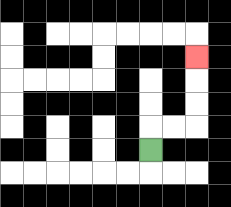{'start': '[6, 6]', 'end': '[8, 2]', 'path_directions': 'U,R,R,U,U,U', 'path_coordinates': '[[6, 6], [6, 5], [7, 5], [8, 5], [8, 4], [8, 3], [8, 2]]'}